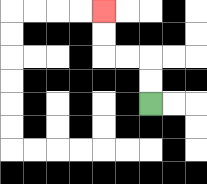{'start': '[6, 4]', 'end': '[4, 0]', 'path_directions': 'U,U,L,L,U,U', 'path_coordinates': '[[6, 4], [6, 3], [6, 2], [5, 2], [4, 2], [4, 1], [4, 0]]'}